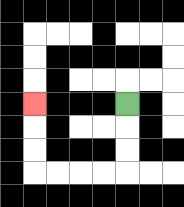{'start': '[5, 4]', 'end': '[1, 4]', 'path_directions': 'D,D,D,L,L,L,L,U,U,U', 'path_coordinates': '[[5, 4], [5, 5], [5, 6], [5, 7], [4, 7], [3, 7], [2, 7], [1, 7], [1, 6], [1, 5], [1, 4]]'}